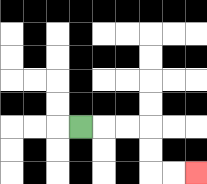{'start': '[3, 5]', 'end': '[8, 7]', 'path_directions': 'R,R,R,D,D,R,R', 'path_coordinates': '[[3, 5], [4, 5], [5, 5], [6, 5], [6, 6], [6, 7], [7, 7], [8, 7]]'}